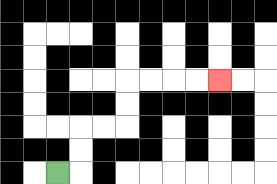{'start': '[2, 7]', 'end': '[9, 3]', 'path_directions': 'R,U,U,R,R,U,U,R,R,R,R', 'path_coordinates': '[[2, 7], [3, 7], [3, 6], [3, 5], [4, 5], [5, 5], [5, 4], [5, 3], [6, 3], [7, 3], [8, 3], [9, 3]]'}